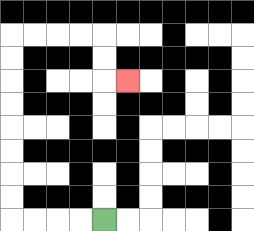{'start': '[4, 9]', 'end': '[5, 3]', 'path_directions': 'L,L,L,L,U,U,U,U,U,U,U,U,R,R,R,R,D,D,R', 'path_coordinates': '[[4, 9], [3, 9], [2, 9], [1, 9], [0, 9], [0, 8], [0, 7], [0, 6], [0, 5], [0, 4], [0, 3], [0, 2], [0, 1], [1, 1], [2, 1], [3, 1], [4, 1], [4, 2], [4, 3], [5, 3]]'}